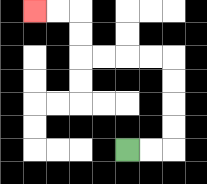{'start': '[5, 6]', 'end': '[1, 0]', 'path_directions': 'R,R,U,U,U,U,L,L,L,L,U,U,L,L', 'path_coordinates': '[[5, 6], [6, 6], [7, 6], [7, 5], [7, 4], [7, 3], [7, 2], [6, 2], [5, 2], [4, 2], [3, 2], [3, 1], [3, 0], [2, 0], [1, 0]]'}